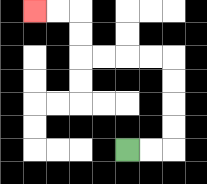{'start': '[5, 6]', 'end': '[1, 0]', 'path_directions': 'R,R,U,U,U,U,L,L,L,L,U,U,L,L', 'path_coordinates': '[[5, 6], [6, 6], [7, 6], [7, 5], [7, 4], [7, 3], [7, 2], [6, 2], [5, 2], [4, 2], [3, 2], [3, 1], [3, 0], [2, 0], [1, 0]]'}